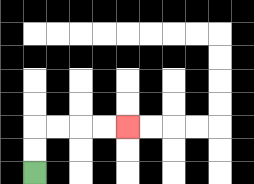{'start': '[1, 7]', 'end': '[5, 5]', 'path_directions': 'U,U,R,R,R,R', 'path_coordinates': '[[1, 7], [1, 6], [1, 5], [2, 5], [3, 5], [4, 5], [5, 5]]'}